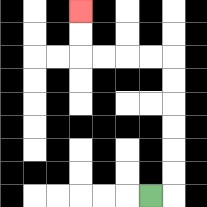{'start': '[6, 8]', 'end': '[3, 0]', 'path_directions': 'R,U,U,U,U,U,U,L,L,L,L,U,U', 'path_coordinates': '[[6, 8], [7, 8], [7, 7], [7, 6], [7, 5], [7, 4], [7, 3], [7, 2], [6, 2], [5, 2], [4, 2], [3, 2], [3, 1], [3, 0]]'}